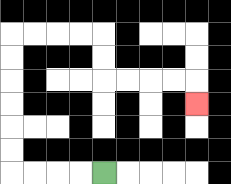{'start': '[4, 7]', 'end': '[8, 4]', 'path_directions': 'L,L,L,L,U,U,U,U,U,U,R,R,R,R,D,D,R,R,R,R,D', 'path_coordinates': '[[4, 7], [3, 7], [2, 7], [1, 7], [0, 7], [0, 6], [0, 5], [0, 4], [0, 3], [0, 2], [0, 1], [1, 1], [2, 1], [3, 1], [4, 1], [4, 2], [4, 3], [5, 3], [6, 3], [7, 3], [8, 3], [8, 4]]'}